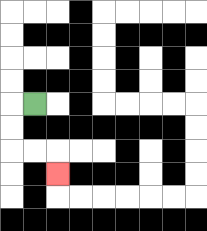{'start': '[1, 4]', 'end': '[2, 7]', 'path_directions': 'L,D,D,R,R,D', 'path_coordinates': '[[1, 4], [0, 4], [0, 5], [0, 6], [1, 6], [2, 6], [2, 7]]'}